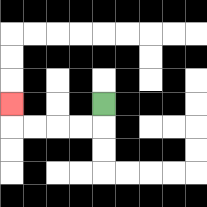{'start': '[4, 4]', 'end': '[0, 4]', 'path_directions': 'D,L,L,L,L,U', 'path_coordinates': '[[4, 4], [4, 5], [3, 5], [2, 5], [1, 5], [0, 5], [0, 4]]'}